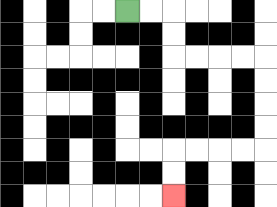{'start': '[5, 0]', 'end': '[7, 8]', 'path_directions': 'R,R,D,D,R,R,R,R,D,D,D,D,L,L,L,L,D,D', 'path_coordinates': '[[5, 0], [6, 0], [7, 0], [7, 1], [7, 2], [8, 2], [9, 2], [10, 2], [11, 2], [11, 3], [11, 4], [11, 5], [11, 6], [10, 6], [9, 6], [8, 6], [7, 6], [7, 7], [7, 8]]'}